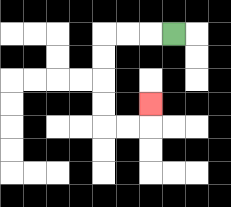{'start': '[7, 1]', 'end': '[6, 4]', 'path_directions': 'L,L,L,D,D,D,D,R,R,U', 'path_coordinates': '[[7, 1], [6, 1], [5, 1], [4, 1], [4, 2], [4, 3], [4, 4], [4, 5], [5, 5], [6, 5], [6, 4]]'}